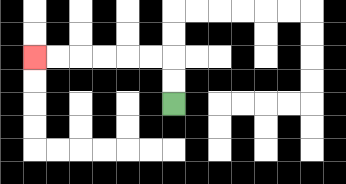{'start': '[7, 4]', 'end': '[1, 2]', 'path_directions': 'U,U,L,L,L,L,L,L', 'path_coordinates': '[[7, 4], [7, 3], [7, 2], [6, 2], [5, 2], [4, 2], [3, 2], [2, 2], [1, 2]]'}